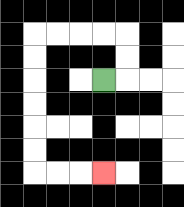{'start': '[4, 3]', 'end': '[4, 7]', 'path_directions': 'R,U,U,L,L,L,L,D,D,D,D,D,D,R,R,R', 'path_coordinates': '[[4, 3], [5, 3], [5, 2], [5, 1], [4, 1], [3, 1], [2, 1], [1, 1], [1, 2], [1, 3], [1, 4], [1, 5], [1, 6], [1, 7], [2, 7], [3, 7], [4, 7]]'}